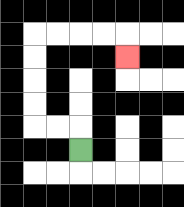{'start': '[3, 6]', 'end': '[5, 2]', 'path_directions': 'U,L,L,U,U,U,U,R,R,R,R,D', 'path_coordinates': '[[3, 6], [3, 5], [2, 5], [1, 5], [1, 4], [1, 3], [1, 2], [1, 1], [2, 1], [3, 1], [4, 1], [5, 1], [5, 2]]'}